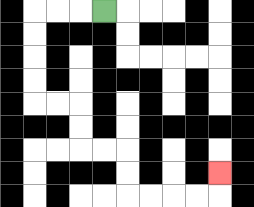{'start': '[4, 0]', 'end': '[9, 7]', 'path_directions': 'L,L,L,D,D,D,D,R,R,D,D,R,R,D,D,R,R,R,R,U', 'path_coordinates': '[[4, 0], [3, 0], [2, 0], [1, 0], [1, 1], [1, 2], [1, 3], [1, 4], [2, 4], [3, 4], [3, 5], [3, 6], [4, 6], [5, 6], [5, 7], [5, 8], [6, 8], [7, 8], [8, 8], [9, 8], [9, 7]]'}